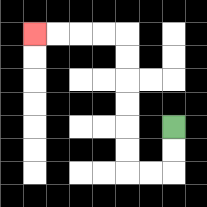{'start': '[7, 5]', 'end': '[1, 1]', 'path_directions': 'D,D,L,L,U,U,U,U,U,U,L,L,L,L', 'path_coordinates': '[[7, 5], [7, 6], [7, 7], [6, 7], [5, 7], [5, 6], [5, 5], [5, 4], [5, 3], [5, 2], [5, 1], [4, 1], [3, 1], [2, 1], [1, 1]]'}